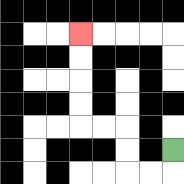{'start': '[7, 6]', 'end': '[3, 1]', 'path_directions': 'D,L,L,U,U,L,L,U,U,U,U', 'path_coordinates': '[[7, 6], [7, 7], [6, 7], [5, 7], [5, 6], [5, 5], [4, 5], [3, 5], [3, 4], [3, 3], [3, 2], [3, 1]]'}